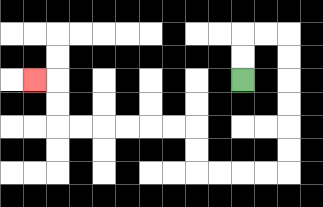{'start': '[10, 3]', 'end': '[1, 3]', 'path_directions': 'U,U,R,R,D,D,D,D,D,D,L,L,L,L,U,U,L,L,L,L,L,L,U,U,L', 'path_coordinates': '[[10, 3], [10, 2], [10, 1], [11, 1], [12, 1], [12, 2], [12, 3], [12, 4], [12, 5], [12, 6], [12, 7], [11, 7], [10, 7], [9, 7], [8, 7], [8, 6], [8, 5], [7, 5], [6, 5], [5, 5], [4, 5], [3, 5], [2, 5], [2, 4], [2, 3], [1, 3]]'}